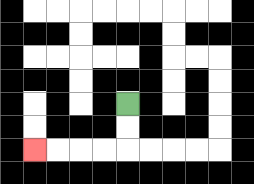{'start': '[5, 4]', 'end': '[1, 6]', 'path_directions': 'D,D,L,L,L,L', 'path_coordinates': '[[5, 4], [5, 5], [5, 6], [4, 6], [3, 6], [2, 6], [1, 6]]'}